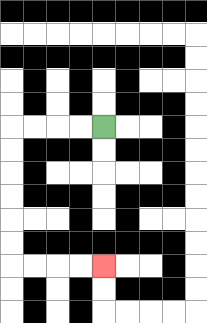{'start': '[4, 5]', 'end': '[4, 11]', 'path_directions': 'L,L,L,L,D,D,D,D,D,D,R,R,R,R', 'path_coordinates': '[[4, 5], [3, 5], [2, 5], [1, 5], [0, 5], [0, 6], [0, 7], [0, 8], [0, 9], [0, 10], [0, 11], [1, 11], [2, 11], [3, 11], [4, 11]]'}